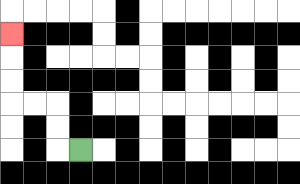{'start': '[3, 6]', 'end': '[0, 1]', 'path_directions': 'L,U,U,L,L,U,U,U', 'path_coordinates': '[[3, 6], [2, 6], [2, 5], [2, 4], [1, 4], [0, 4], [0, 3], [0, 2], [0, 1]]'}